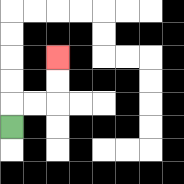{'start': '[0, 5]', 'end': '[2, 2]', 'path_directions': 'U,R,R,U,U', 'path_coordinates': '[[0, 5], [0, 4], [1, 4], [2, 4], [2, 3], [2, 2]]'}